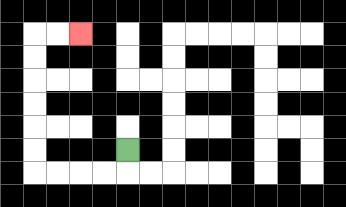{'start': '[5, 6]', 'end': '[3, 1]', 'path_directions': 'D,L,L,L,L,U,U,U,U,U,U,R,R', 'path_coordinates': '[[5, 6], [5, 7], [4, 7], [3, 7], [2, 7], [1, 7], [1, 6], [1, 5], [1, 4], [1, 3], [1, 2], [1, 1], [2, 1], [3, 1]]'}